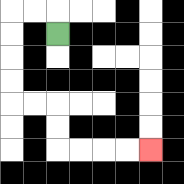{'start': '[2, 1]', 'end': '[6, 6]', 'path_directions': 'U,L,L,D,D,D,D,R,R,D,D,R,R,R,R', 'path_coordinates': '[[2, 1], [2, 0], [1, 0], [0, 0], [0, 1], [0, 2], [0, 3], [0, 4], [1, 4], [2, 4], [2, 5], [2, 6], [3, 6], [4, 6], [5, 6], [6, 6]]'}